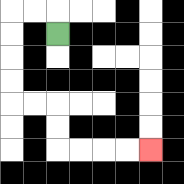{'start': '[2, 1]', 'end': '[6, 6]', 'path_directions': 'U,L,L,D,D,D,D,R,R,D,D,R,R,R,R', 'path_coordinates': '[[2, 1], [2, 0], [1, 0], [0, 0], [0, 1], [0, 2], [0, 3], [0, 4], [1, 4], [2, 4], [2, 5], [2, 6], [3, 6], [4, 6], [5, 6], [6, 6]]'}